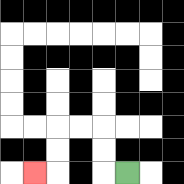{'start': '[5, 7]', 'end': '[1, 7]', 'path_directions': 'L,U,U,L,L,D,D,L', 'path_coordinates': '[[5, 7], [4, 7], [4, 6], [4, 5], [3, 5], [2, 5], [2, 6], [2, 7], [1, 7]]'}